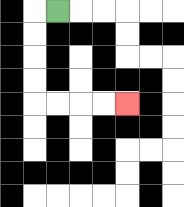{'start': '[2, 0]', 'end': '[5, 4]', 'path_directions': 'L,D,D,D,D,R,R,R,R', 'path_coordinates': '[[2, 0], [1, 0], [1, 1], [1, 2], [1, 3], [1, 4], [2, 4], [3, 4], [4, 4], [5, 4]]'}